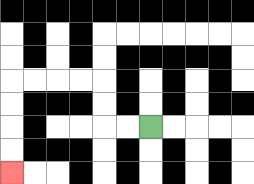{'start': '[6, 5]', 'end': '[0, 7]', 'path_directions': 'L,L,U,U,L,L,L,L,D,D,D,D', 'path_coordinates': '[[6, 5], [5, 5], [4, 5], [4, 4], [4, 3], [3, 3], [2, 3], [1, 3], [0, 3], [0, 4], [0, 5], [0, 6], [0, 7]]'}